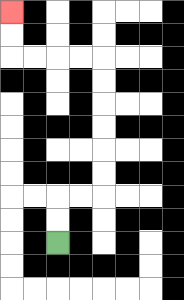{'start': '[2, 10]', 'end': '[0, 0]', 'path_directions': 'U,U,R,R,U,U,U,U,U,U,L,L,L,L,U,U', 'path_coordinates': '[[2, 10], [2, 9], [2, 8], [3, 8], [4, 8], [4, 7], [4, 6], [4, 5], [4, 4], [4, 3], [4, 2], [3, 2], [2, 2], [1, 2], [0, 2], [0, 1], [0, 0]]'}